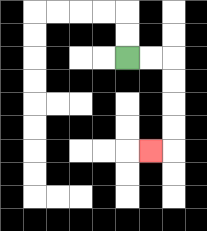{'start': '[5, 2]', 'end': '[6, 6]', 'path_directions': 'R,R,D,D,D,D,L', 'path_coordinates': '[[5, 2], [6, 2], [7, 2], [7, 3], [7, 4], [7, 5], [7, 6], [6, 6]]'}